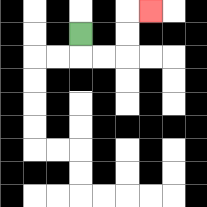{'start': '[3, 1]', 'end': '[6, 0]', 'path_directions': 'D,R,R,U,U,R', 'path_coordinates': '[[3, 1], [3, 2], [4, 2], [5, 2], [5, 1], [5, 0], [6, 0]]'}